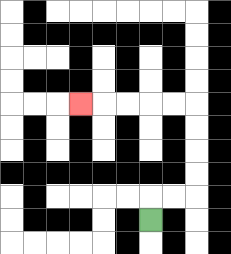{'start': '[6, 9]', 'end': '[3, 4]', 'path_directions': 'U,R,R,U,U,U,U,L,L,L,L,L', 'path_coordinates': '[[6, 9], [6, 8], [7, 8], [8, 8], [8, 7], [8, 6], [8, 5], [8, 4], [7, 4], [6, 4], [5, 4], [4, 4], [3, 4]]'}